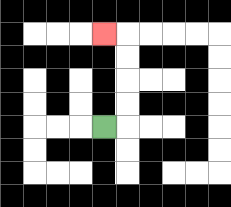{'start': '[4, 5]', 'end': '[4, 1]', 'path_directions': 'R,U,U,U,U,L', 'path_coordinates': '[[4, 5], [5, 5], [5, 4], [5, 3], [5, 2], [5, 1], [4, 1]]'}